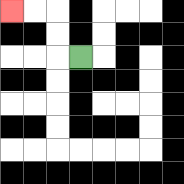{'start': '[3, 2]', 'end': '[0, 0]', 'path_directions': 'L,U,U,L,L', 'path_coordinates': '[[3, 2], [2, 2], [2, 1], [2, 0], [1, 0], [0, 0]]'}